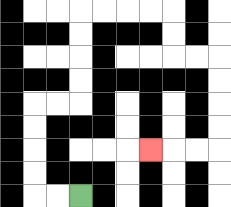{'start': '[3, 8]', 'end': '[6, 6]', 'path_directions': 'L,L,U,U,U,U,R,R,U,U,U,U,R,R,R,R,D,D,R,R,D,D,D,D,L,L,L', 'path_coordinates': '[[3, 8], [2, 8], [1, 8], [1, 7], [1, 6], [1, 5], [1, 4], [2, 4], [3, 4], [3, 3], [3, 2], [3, 1], [3, 0], [4, 0], [5, 0], [6, 0], [7, 0], [7, 1], [7, 2], [8, 2], [9, 2], [9, 3], [9, 4], [9, 5], [9, 6], [8, 6], [7, 6], [6, 6]]'}